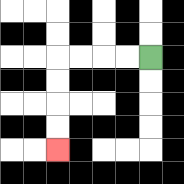{'start': '[6, 2]', 'end': '[2, 6]', 'path_directions': 'L,L,L,L,D,D,D,D', 'path_coordinates': '[[6, 2], [5, 2], [4, 2], [3, 2], [2, 2], [2, 3], [2, 4], [2, 5], [2, 6]]'}